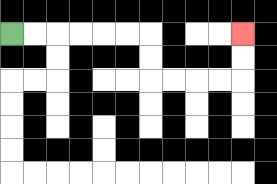{'start': '[0, 1]', 'end': '[10, 1]', 'path_directions': 'R,R,R,R,R,R,D,D,R,R,R,R,U,U', 'path_coordinates': '[[0, 1], [1, 1], [2, 1], [3, 1], [4, 1], [5, 1], [6, 1], [6, 2], [6, 3], [7, 3], [8, 3], [9, 3], [10, 3], [10, 2], [10, 1]]'}